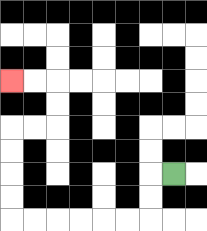{'start': '[7, 7]', 'end': '[0, 3]', 'path_directions': 'L,D,D,L,L,L,L,L,L,U,U,U,U,R,R,U,U,L,L', 'path_coordinates': '[[7, 7], [6, 7], [6, 8], [6, 9], [5, 9], [4, 9], [3, 9], [2, 9], [1, 9], [0, 9], [0, 8], [0, 7], [0, 6], [0, 5], [1, 5], [2, 5], [2, 4], [2, 3], [1, 3], [0, 3]]'}